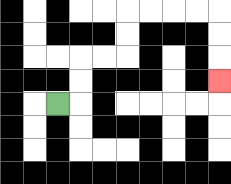{'start': '[2, 4]', 'end': '[9, 3]', 'path_directions': 'R,U,U,R,R,U,U,R,R,R,R,D,D,D', 'path_coordinates': '[[2, 4], [3, 4], [3, 3], [3, 2], [4, 2], [5, 2], [5, 1], [5, 0], [6, 0], [7, 0], [8, 0], [9, 0], [9, 1], [9, 2], [9, 3]]'}